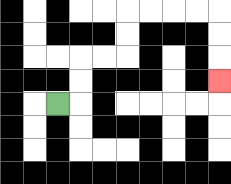{'start': '[2, 4]', 'end': '[9, 3]', 'path_directions': 'R,U,U,R,R,U,U,R,R,R,R,D,D,D', 'path_coordinates': '[[2, 4], [3, 4], [3, 3], [3, 2], [4, 2], [5, 2], [5, 1], [5, 0], [6, 0], [7, 0], [8, 0], [9, 0], [9, 1], [9, 2], [9, 3]]'}